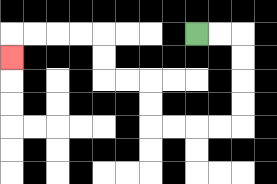{'start': '[8, 1]', 'end': '[0, 2]', 'path_directions': 'R,R,D,D,D,D,L,L,L,L,U,U,L,L,U,U,L,L,L,L,D', 'path_coordinates': '[[8, 1], [9, 1], [10, 1], [10, 2], [10, 3], [10, 4], [10, 5], [9, 5], [8, 5], [7, 5], [6, 5], [6, 4], [6, 3], [5, 3], [4, 3], [4, 2], [4, 1], [3, 1], [2, 1], [1, 1], [0, 1], [0, 2]]'}